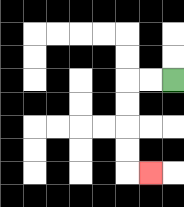{'start': '[7, 3]', 'end': '[6, 7]', 'path_directions': 'L,L,D,D,D,D,R', 'path_coordinates': '[[7, 3], [6, 3], [5, 3], [5, 4], [5, 5], [5, 6], [5, 7], [6, 7]]'}